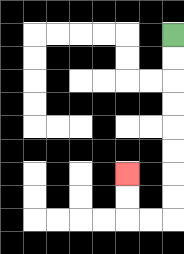{'start': '[7, 1]', 'end': '[5, 7]', 'path_directions': 'D,D,D,D,D,D,D,D,L,L,U,U', 'path_coordinates': '[[7, 1], [7, 2], [7, 3], [7, 4], [7, 5], [7, 6], [7, 7], [7, 8], [7, 9], [6, 9], [5, 9], [5, 8], [5, 7]]'}